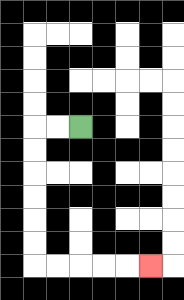{'start': '[3, 5]', 'end': '[6, 11]', 'path_directions': 'L,L,D,D,D,D,D,D,R,R,R,R,R', 'path_coordinates': '[[3, 5], [2, 5], [1, 5], [1, 6], [1, 7], [1, 8], [1, 9], [1, 10], [1, 11], [2, 11], [3, 11], [4, 11], [5, 11], [6, 11]]'}